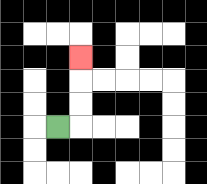{'start': '[2, 5]', 'end': '[3, 2]', 'path_directions': 'R,U,U,U', 'path_coordinates': '[[2, 5], [3, 5], [3, 4], [3, 3], [3, 2]]'}